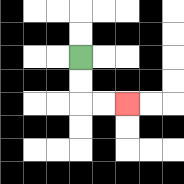{'start': '[3, 2]', 'end': '[5, 4]', 'path_directions': 'D,D,R,R', 'path_coordinates': '[[3, 2], [3, 3], [3, 4], [4, 4], [5, 4]]'}